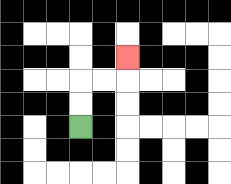{'start': '[3, 5]', 'end': '[5, 2]', 'path_directions': 'U,U,R,R,U', 'path_coordinates': '[[3, 5], [3, 4], [3, 3], [4, 3], [5, 3], [5, 2]]'}